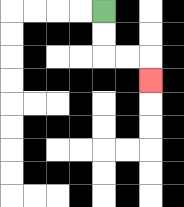{'start': '[4, 0]', 'end': '[6, 3]', 'path_directions': 'D,D,R,R,D', 'path_coordinates': '[[4, 0], [4, 1], [4, 2], [5, 2], [6, 2], [6, 3]]'}